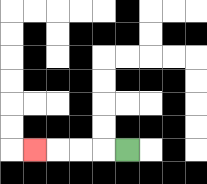{'start': '[5, 6]', 'end': '[1, 6]', 'path_directions': 'L,L,L,L', 'path_coordinates': '[[5, 6], [4, 6], [3, 6], [2, 6], [1, 6]]'}